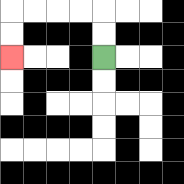{'start': '[4, 2]', 'end': '[0, 2]', 'path_directions': 'U,U,L,L,L,L,D,D', 'path_coordinates': '[[4, 2], [4, 1], [4, 0], [3, 0], [2, 0], [1, 0], [0, 0], [0, 1], [0, 2]]'}